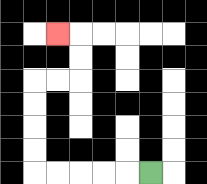{'start': '[6, 7]', 'end': '[2, 1]', 'path_directions': 'L,L,L,L,L,U,U,U,U,R,R,U,U,L', 'path_coordinates': '[[6, 7], [5, 7], [4, 7], [3, 7], [2, 7], [1, 7], [1, 6], [1, 5], [1, 4], [1, 3], [2, 3], [3, 3], [3, 2], [3, 1], [2, 1]]'}